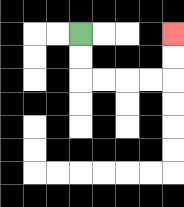{'start': '[3, 1]', 'end': '[7, 1]', 'path_directions': 'D,D,R,R,R,R,U,U', 'path_coordinates': '[[3, 1], [3, 2], [3, 3], [4, 3], [5, 3], [6, 3], [7, 3], [7, 2], [7, 1]]'}